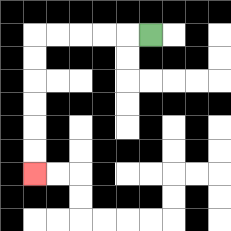{'start': '[6, 1]', 'end': '[1, 7]', 'path_directions': 'L,L,L,L,L,D,D,D,D,D,D', 'path_coordinates': '[[6, 1], [5, 1], [4, 1], [3, 1], [2, 1], [1, 1], [1, 2], [1, 3], [1, 4], [1, 5], [1, 6], [1, 7]]'}